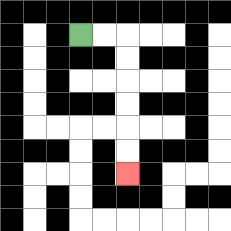{'start': '[3, 1]', 'end': '[5, 7]', 'path_directions': 'R,R,D,D,D,D,D,D', 'path_coordinates': '[[3, 1], [4, 1], [5, 1], [5, 2], [5, 3], [5, 4], [5, 5], [5, 6], [5, 7]]'}